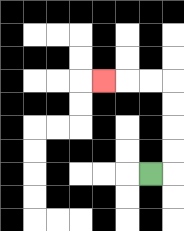{'start': '[6, 7]', 'end': '[4, 3]', 'path_directions': 'R,U,U,U,U,L,L,L', 'path_coordinates': '[[6, 7], [7, 7], [7, 6], [7, 5], [7, 4], [7, 3], [6, 3], [5, 3], [4, 3]]'}